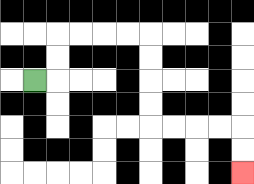{'start': '[1, 3]', 'end': '[10, 7]', 'path_directions': 'R,U,U,R,R,R,R,D,D,D,D,R,R,R,R,D,D', 'path_coordinates': '[[1, 3], [2, 3], [2, 2], [2, 1], [3, 1], [4, 1], [5, 1], [6, 1], [6, 2], [6, 3], [6, 4], [6, 5], [7, 5], [8, 5], [9, 5], [10, 5], [10, 6], [10, 7]]'}